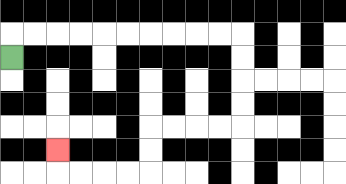{'start': '[0, 2]', 'end': '[2, 6]', 'path_directions': 'U,R,R,R,R,R,R,R,R,R,R,D,D,D,D,L,L,L,L,D,D,L,L,L,L,U', 'path_coordinates': '[[0, 2], [0, 1], [1, 1], [2, 1], [3, 1], [4, 1], [5, 1], [6, 1], [7, 1], [8, 1], [9, 1], [10, 1], [10, 2], [10, 3], [10, 4], [10, 5], [9, 5], [8, 5], [7, 5], [6, 5], [6, 6], [6, 7], [5, 7], [4, 7], [3, 7], [2, 7], [2, 6]]'}